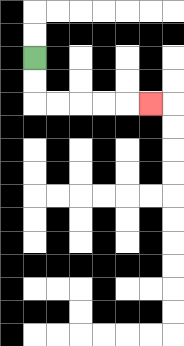{'start': '[1, 2]', 'end': '[6, 4]', 'path_directions': 'D,D,R,R,R,R,R', 'path_coordinates': '[[1, 2], [1, 3], [1, 4], [2, 4], [3, 4], [4, 4], [5, 4], [6, 4]]'}